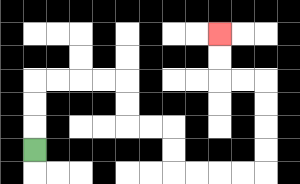{'start': '[1, 6]', 'end': '[9, 1]', 'path_directions': 'U,U,U,R,R,R,R,D,D,R,R,D,D,R,R,R,R,U,U,U,U,L,L,U,U', 'path_coordinates': '[[1, 6], [1, 5], [1, 4], [1, 3], [2, 3], [3, 3], [4, 3], [5, 3], [5, 4], [5, 5], [6, 5], [7, 5], [7, 6], [7, 7], [8, 7], [9, 7], [10, 7], [11, 7], [11, 6], [11, 5], [11, 4], [11, 3], [10, 3], [9, 3], [9, 2], [9, 1]]'}